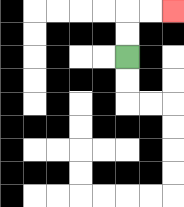{'start': '[5, 2]', 'end': '[7, 0]', 'path_directions': 'U,U,R,R', 'path_coordinates': '[[5, 2], [5, 1], [5, 0], [6, 0], [7, 0]]'}